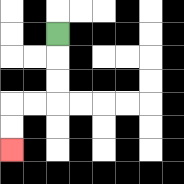{'start': '[2, 1]', 'end': '[0, 6]', 'path_directions': 'D,D,D,L,L,D,D', 'path_coordinates': '[[2, 1], [2, 2], [2, 3], [2, 4], [1, 4], [0, 4], [0, 5], [0, 6]]'}